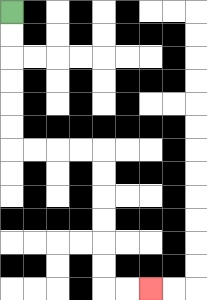{'start': '[0, 0]', 'end': '[6, 12]', 'path_directions': 'D,D,D,D,D,D,R,R,R,R,D,D,D,D,D,D,R,R', 'path_coordinates': '[[0, 0], [0, 1], [0, 2], [0, 3], [0, 4], [0, 5], [0, 6], [1, 6], [2, 6], [3, 6], [4, 6], [4, 7], [4, 8], [4, 9], [4, 10], [4, 11], [4, 12], [5, 12], [6, 12]]'}